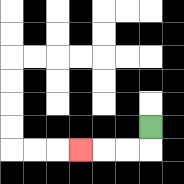{'start': '[6, 5]', 'end': '[3, 6]', 'path_directions': 'D,L,L,L', 'path_coordinates': '[[6, 5], [6, 6], [5, 6], [4, 6], [3, 6]]'}